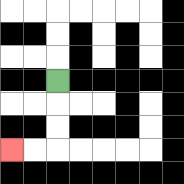{'start': '[2, 3]', 'end': '[0, 6]', 'path_directions': 'D,D,D,L,L', 'path_coordinates': '[[2, 3], [2, 4], [2, 5], [2, 6], [1, 6], [0, 6]]'}